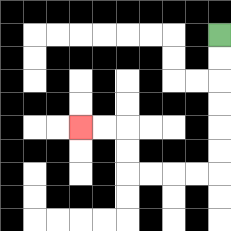{'start': '[9, 1]', 'end': '[3, 5]', 'path_directions': 'D,D,D,D,D,D,L,L,L,L,U,U,L,L', 'path_coordinates': '[[9, 1], [9, 2], [9, 3], [9, 4], [9, 5], [9, 6], [9, 7], [8, 7], [7, 7], [6, 7], [5, 7], [5, 6], [5, 5], [4, 5], [3, 5]]'}